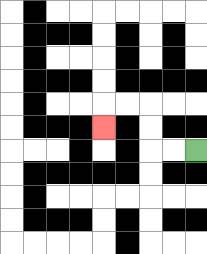{'start': '[8, 6]', 'end': '[4, 5]', 'path_directions': 'L,L,U,U,L,L,D', 'path_coordinates': '[[8, 6], [7, 6], [6, 6], [6, 5], [6, 4], [5, 4], [4, 4], [4, 5]]'}